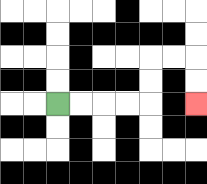{'start': '[2, 4]', 'end': '[8, 4]', 'path_directions': 'R,R,R,R,U,U,R,R,D,D', 'path_coordinates': '[[2, 4], [3, 4], [4, 4], [5, 4], [6, 4], [6, 3], [6, 2], [7, 2], [8, 2], [8, 3], [8, 4]]'}